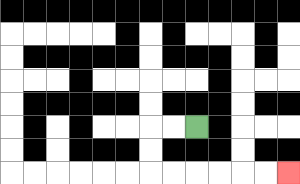{'start': '[8, 5]', 'end': '[12, 7]', 'path_directions': 'L,L,D,D,R,R,R,R,R,R', 'path_coordinates': '[[8, 5], [7, 5], [6, 5], [6, 6], [6, 7], [7, 7], [8, 7], [9, 7], [10, 7], [11, 7], [12, 7]]'}